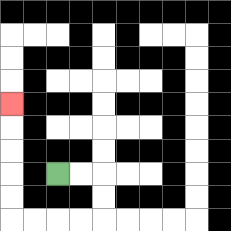{'start': '[2, 7]', 'end': '[0, 4]', 'path_directions': 'R,R,D,D,L,L,L,L,U,U,U,U,U', 'path_coordinates': '[[2, 7], [3, 7], [4, 7], [4, 8], [4, 9], [3, 9], [2, 9], [1, 9], [0, 9], [0, 8], [0, 7], [0, 6], [0, 5], [0, 4]]'}